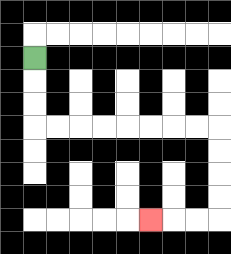{'start': '[1, 2]', 'end': '[6, 9]', 'path_directions': 'D,D,D,R,R,R,R,R,R,R,R,D,D,D,D,L,L,L', 'path_coordinates': '[[1, 2], [1, 3], [1, 4], [1, 5], [2, 5], [3, 5], [4, 5], [5, 5], [6, 5], [7, 5], [8, 5], [9, 5], [9, 6], [9, 7], [9, 8], [9, 9], [8, 9], [7, 9], [6, 9]]'}